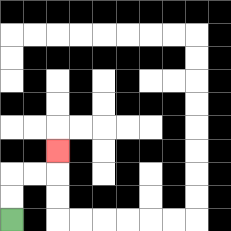{'start': '[0, 9]', 'end': '[2, 6]', 'path_directions': 'U,U,R,R,U', 'path_coordinates': '[[0, 9], [0, 8], [0, 7], [1, 7], [2, 7], [2, 6]]'}